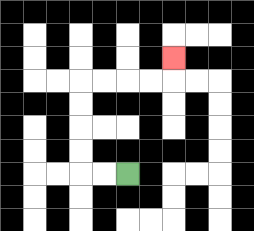{'start': '[5, 7]', 'end': '[7, 2]', 'path_directions': 'L,L,U,U,U,U,R,R,R,R,U', 'path_coordinates': '[[5, 7], [4, 7], [3, 7], [3, 6], [3, 5], [3, 4], [3, 3], [4, 3], [5, 3], [6, 3], [7, 3], [7, 2]]'}